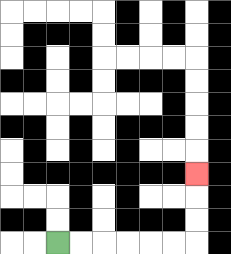{'start': '[2, 10]', 'end': '[8, 7]', 'path_directions': 'R,R,R,R,R,R,U,U,U', 'path_coordinates': '[[2, 10], [3, 10], [4, 10], [5, 10], [6, 10], [7, 10], [8, 10], [8, 9], [8, 8], [8, 7]]'}